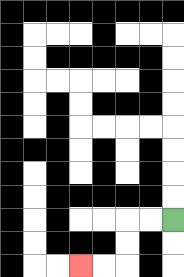{'start': '[7, 9]', 'end': '[3, 11]', 'path_directions': 'L,L,D,D,L,L', 'path_coordinates': '[[7, 9], [6, 9], [5, 9], [5, 10], [5, 11], [4, 11], [3, 11]]'}